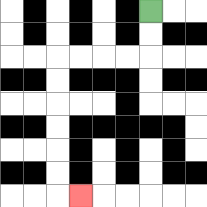{'start': '[6, 0]', 'end': '[3, 8]', 'path_directions': 'D,D,L,L,L,L,D,D,D,D,D,D,R', 'path_coordinates': '[[6, 0], [6, 1], [6, 2], [5, 2], [4, 2], [3, 2], [2, 2], [2, 3], [2, 4], [2, 5], [2, 6], [2, 7], [2, 8], [3, 8]]'}